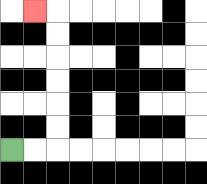{'start': '[0, 6]', 'end': '[1, 0]', 'path_directions': 'R,R,U,U,U,U,U,U,L', 'path_coordinates': '[[0, 6], [1, 6], [2, 6], [2, 5], [2, 4], [2, 3], [2, 2], [2, 1], [2, 0], [1, 0]]'}